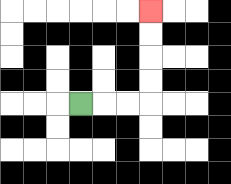{'start': '[3, 4]', 'end': '[6, 0]', 'path_directions': 'R,R,R,U,U,U,U', 'path_coordinates': '[[3, 4], [4, 4], [5, 4], [6, 4], [6, 3], [6, 2], [6, 1], [6, 0]]'}